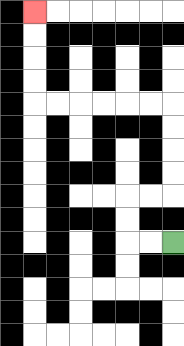{'start': '[7, 10]', 'end': '[1, 0]', 'path_directions': 'L,L,U,U,R,R,U,U,U,U,L,L,L,L,L,L,U,U,U,U', 'path_coordinates': '[[7, 10], [6, 10], [5, 10], [5, 9], [5, 8], [6, 8], [7, 8], [7, 7], [7, 6], [7, 5], [7, 4], [6, 4], [5, 4], [4, 4], [3, 4], [2, 4], [1, 4], [1, 3], [1, 2], [1, 1], [1, 0]]'}